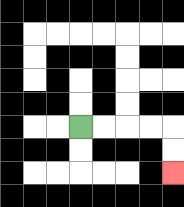{'start': '[3, 5]', 'end': '[7, 7]', 'path_directions': 'R,R,R,R,D,D', 'path_coordinates': '[[3, 5], [4, 5], [5, 5], [6, 5], [7, 5], [7, 6], [7, 7]]'}